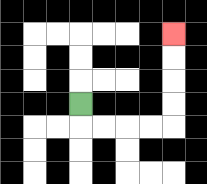{'start': '[3, 4]', 'end': '[7, 1]', 'path_directions': 'D,R,R,R,R,U,U,U,U', 'path_coordinates': '[[3, 4], [3, 5], [4, 5], [5, 5], [6, 5], [7, 5], [7, 4], [7, 3], [7, 2], [7, 1]]'}